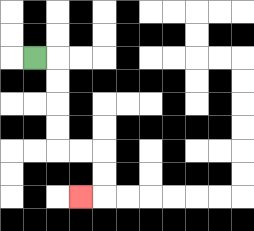{'start': '[1, 2]', 'end': '[3, 8]', 'path_directions': 'R,D,D,D,D,R,R,D,D,L', 'path_coordinates': '[[1, 2], [2, 2], [2, 3], [2, 4], [2, 5], [2, 6], [3, 6], [4, 6], [4, 7], [4, 8], [3, 8]]'}